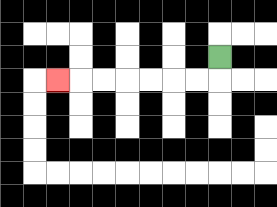{'start': '[9, 2]', 'end': '[2, 3]', 'path_directions': 'D,L,L,L,L,L,L,L', 'path_coordinates': '[[9, 2], [9, 3], [8, 3], [7, 3], [6, 3], [5, 3], [4, 3], [3, 3], [2, 3]]'}